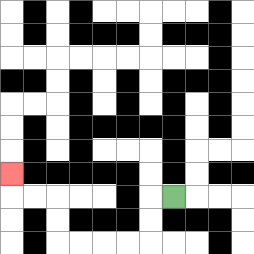{'start': '[7, 8]', 'end': '[0, 7]', 'path_directions': 'L,D,D,L,L,L,L,U,U,L,L,U', 'path_coordinates': '[[7, 8], [6, 8], [6, 9], [6, 10], [5, 10], [4, 10], [3, 10], [2, 10], [2, 9], [2, 8], [1, 8], [0, 8], [0, 7]]'}